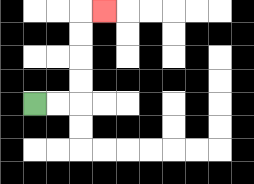{'start': '[1, 4]', 'end': '[4, 0]', 'path_directions': 'R,R,U,U,U,U,R', 'path_coordinates': '[[1, 4], [2, 4], [3, 4], [3, 3], [3, 2], [3, 1], [3, 0], [4, 0]]'}